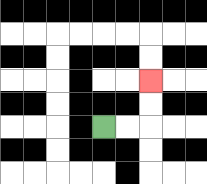{'start': '[4, 5]', 'end': '[6, 3]', 'path_directions': 'R,R,U,U', 'path_coordinates': '[[4, 5], [5, 5], [6, 5], [6, 4], [6, 3]]'}